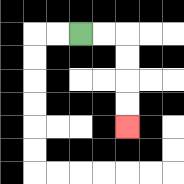{'start': '[3, 1]', 'end': '[5, 5]', 'path_directions': 'R,R,D,D,D,D', 'path_coordinates': '[[3, 1], [4, 1], [5, 1], [5, 2], [5, 3], [5, 4], [5, 5]]'}